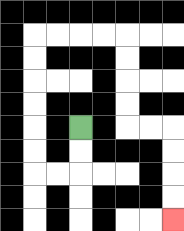{'start': '[3, 5]', 'end': '[7, 9]', 'path_directions': 'D,D,L,L,U,U,U,U,U,U,R,R,R,R,D,D,D,D,R,R,D,D,D,D', 'path_coordinates': '[[3, 5], [3, 6], [3, 7], [2, 7], [1, 7], [1, 6], [1, 5], [1, 4], [1, 3], [1, 2], [1, 1], [2, 1], [3, 1], [4, 1], [5, 1], [5, 2], [5, 3], [5, 4], [5, 5], [6, 5], [7, 5], [7, 6], [7, 7], [7, 8], [7, 9]]'}